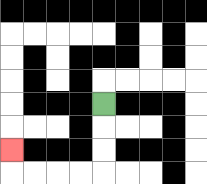{'start': '[4, 4]', 'end': '[0, 6]', 'path_directions': 'D,D,D,L,L,L,L,U', 'path_coordinates': '[[4, 4], [4, 5], [4, 6], [4, 7], [3, 7], [2, 7], [1, 7], [0, 7], [0, 6]]'}